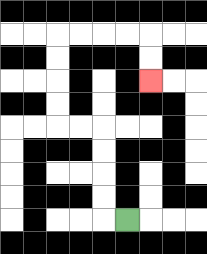{'start': '[5, 9]', 'end': '[6, 3]', 'path_directions': 'L,U,U,U,U,L,L,U,U,U,U,R,R,R,R,D,D', 'path_coordinates': '[[5, 9], [4, 9], [4, 8], [4, 7], [4, 6], [4, 5], [3, 5], [2, 5], [2, 4], [2, 3], [2, 2], [2, 1], [3, 1], [4, 1], [5, 1], [6, 1], [6, 2], [6, 3]]'}